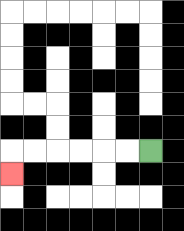{'start': '[6, 6]', 'end': '[0, 7]', 'path_directions': 'L,L,L,L,L,L,D', 'path_coordinates': '[[6, 6], [5, 6], [4, 6], [3, 6], [2, 6], [1, 6], [0, 6], [0, 7]]'}